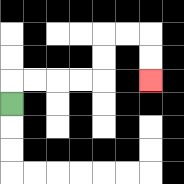{'start': '[0, 4]', 'end': '[6, 3]', 'path_directions': 'U,R,R,R,R,U,U,R,R,D,D', 'path_coordinates': '[[0, 4], [0, 3], [1, 3], [2, 3], [3, 3], [4, 3], [4, 2], [4, 1], [5, 1], [6, 1], [6, 2], [6, 3]]'}